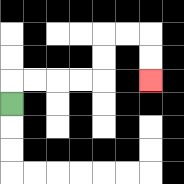{'start': '[0, 4]', 'end': '[6, 3]', 'path_directions': 'U,R,R,R,R,U,U,R,R,D,D', 'path_coordinates': '[[0, 4], [0, 3], [1, 3], [2, 3], [3, 3], [4, 3], [4, 2], [4, 1], [5, 1], [6, 1], [6, 2], [6, 3]]'}